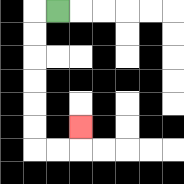{'start': '[2, 0]', 'end': '[3, 5]', 'path_directions': 'L,D,D,D,D,D,D,R,R,U', 'path_coordinates': '[[2, 0], [1, 0], [1, 1], [1, 2], [1, 3], [1, 4], [1, 5], [1, 6], [2, 6], [3, 6], [3, 5]]'}